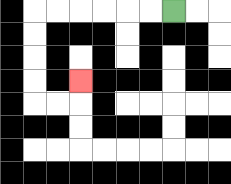{'start': '[7, 0]', 'end': '[3, 3]', 'path_directions': 'L,L,L,L,L,L,D,D,D,D,R,R,U', 'path_coordinates': '[[7, 0], [6, 0], [5, 0], [4, 0], [3, 0], [2, 0], [1, 0], [1, 1], [1, 2], [1, 3], [1, 4], [2, 4], [3, 4], [3, 3]]'}